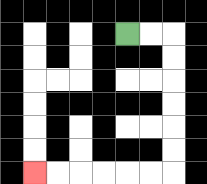{'start': '[5, 1]', 'end': '[1, 7]', 'path_directions': 'R,R,D,D,D,D,D,D,L,L,L,L,L,L', 'path_coordinates': '[[5, 1], [6, 1], [7, 1], [7, 2], [7, 3], [7, 4], [7, 5], [7, 6], [7, 7], [6, 7], [5, 7], [4, 7], [3, 7], [2, 7], [1, 7]]'}